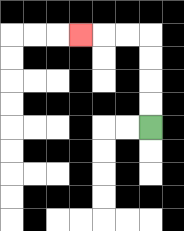{'start': '[6, 5]', 'end': '[3, 1]', 'path_directions': 'U,U,U,U,L,L,L', 'path_coordinates': '[[6, 5], [6, 4], [6, 3], [6, 2], [6, 1], [5, 1], [4, 1], [3, 1]]'}